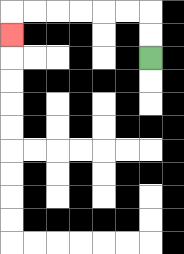{'start': '[6, 2]', 'end': '[0, 1]', 'path_directions': 'U,U,L,L,L,L,L,L,D', 'path_coordinates': '[[6, 2], [6, 1], [6, 0], [5, 0], [4, 0], [3, 0], [2, 0], [1, 0], [0, 0], [0, 1]]'}